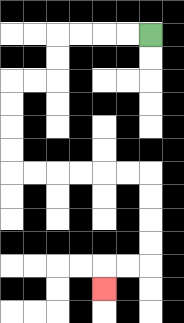{'start': '[6, 1]', 'end': '[4, 12]', 'path_directions': 'L,L,L,L,D,D,L,L,D,D,D,D,R,R,R,R,R,R,D,D,D,D,L,L,D', 'path_coordinates': '[[6, 1], [5, 1], [4, 1], [3, 1], [2, 1], [2, 2], [2, 3], [1, 3], [0, 3], [0, 4], [0, 5], [0, 6], [0, 7], [1, 7], [2, 7], [3, 7], [4, 7], [5, 7], [6, 7], [6, 8], [6, 9], [6, 10], [6, 11], [5, 11], [4, 11], [4, 12]]'}